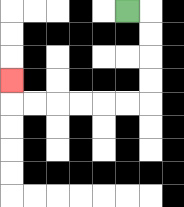{'start': '[5, 0]', 'end': '[0, 3]', 'path_directions': 'R,D,D,D,D,L,L,L,L,L,L,U', 'path_coordinates': '[[5, 0], [6, 0], [6, 1], [6, 2], [6, 3], [6, 4], [5, 4], [4, 4], [3, 4], [2, 4], [1, 4], [0, 4], [0, 3]]'}